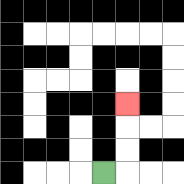{'start': '[4, 7]', 'end': '[5, 4]', 'path_directions': 'R,U,U,U', 'path_coordinates': '[[4, 7], [5, 7], [5, 6], [5, 5], [5, 4]]'}